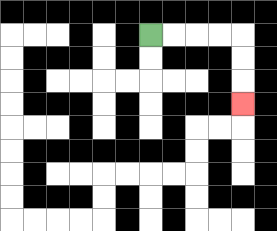{'start': '[6, 1]', 'end': '[10, 4]', 'path_directions': 'R,R,R,R,D,D,D', 'path_coordinates': '[[6, 1], [7, 1], [8, 1], [9, 1], [10, 1], [10, 2], [10, 3], [10, 4]]'}